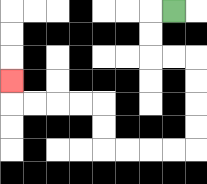{'start': '[7, 0]', 'end': '[0, 3]', 'path_directions': 'L,D,D,R,R,D,D,D,D,L,L,L,L,U,U,L,L,L,L,U', 'path_coordinates': '[[7, 0], [6, 0], [6, 1], [6, 2], [7, 2], [8, 2], [8, 3], [8, 4], [8, 5], [8, 6], [7, 6], [6, 6], [5, 6], [4, 6], [4, 5], [4, 4], [3, 4], [2, 4], [1, 4], [0, 4], [0, 3]]'}